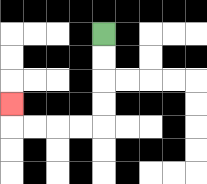{'start': '[4, 1]', 'end': '[0, 4]', 'path_directions': 'D,D,D,D,L,L,L,L,U', 'path_coordinates': '[[4, 1], [4, 2], [4, 3], [4, 4], [4, 5], [3, 5], [2, 5], [1, 5], [0, 5], [0, 4]]'}